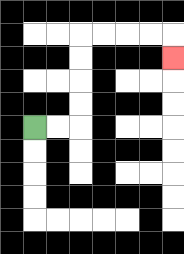{'start': '[1, 5]', 'end': '[7, 2]', 'path_directions': 'R,R,U,U,U,U,R,R,R,R,D', 'path_coordinates': '[[1, 5], [2, 5], [3, 5], [3, 4], [3, 3], [3, 2], [3, 1], [4, 1], [5, 1], [6, 1], [7, 1], [7, 2]]'}